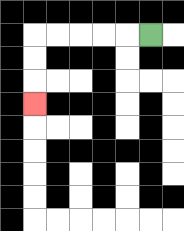{'start': '[6, 1]', 'end': '[1, 4]', 'path_directions': 'L,L,L,L,L,D,D,D', 'path_coordinates': '[[6, 1], [5, 1], [4, 1], [3, 1], [2, 1], [1, 1], [1, 2], [1, 3], [1, 4]]'}